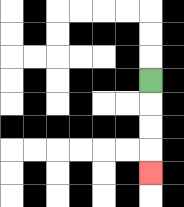{'start': '[6, 3]', 'end': '[6, 7]', 'path_directions': 'D,D,D,D', 'path_coordinates': '[[6, 3], [6, 4], [6, 5], [6, 6], [6, 7]]'}